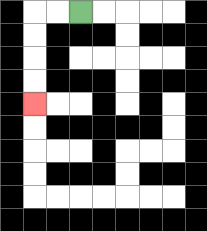{'start': '[3, 0]', 'end': '[1, 4]', 'path_directions': 'L,L,D,D,D,D', 'path_coordinates': '[[3, 0], [2, 0], [1, 0], [1, 1], [1, 2], [1, 3], [1, 4]]'}